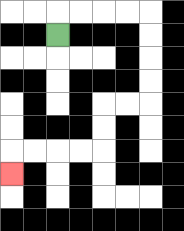{'start': '[2, 1]', 'end': '[0, 7]', 'path_directions': 'U,R,R,R,R,D,D,D,D,L,L,D,D,L,L,L,L,D', 'path_coordinates': '[[2, 1], [2, 0], [3, 0], [4, 0], [5, 0], [6, 0], [6, 1], [6, 2], [6, 3], [6, 4], [5, 4], [4, 4], [4, 5], [4, 6], [3, 6], [2, 6], [1, 6], [0, 6], [0, 7]]'}